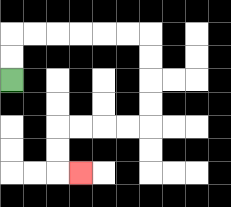{'start': '[0, 3]', 'end': '[3, 7]', 'path_directions': 'U,U,R,R,R,R,R,R,D,D,D,D,L,L,L,L,D,D,R', 'path_coordinates': '[[0, 3], [0, 2], [0, 1], [1, 1], [2, 1], [3, 1], [4, 1], [5, 1], [6, 1], [6, 2], [6, 3], [6, 4], [6, 5], [5, 5], [4, 5], [3, 5], [2, 5], [2, 6], [2, 7], [3, 7]]'}